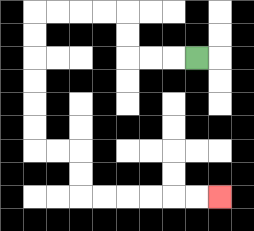{'start': '[8, 2]', 'end': '[9, 8]', 'path_directions': 'L,L,L,U,U,L,L,L,L,D,D,D,D,D,D,R,R,D,D,R,R,R,R,R,R', 'path_coordinates': '[[8, 2], [7, 2], [6, 2], [5, 2], [5, 1], [5, 0], [4, 0], [3, 0], [2, 0], [1, 0], [1, 1], [1, 2], [1, 3], [1, 4], [1, 5], [1, 6], [2, 6], [3, 6], [3, 7], [3, 8], [4, 8], [5, 8], [6, 8], [7, 8], [8, 8], [9, 8]]'}